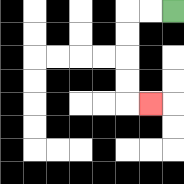{'start': '[7, 0]', 'end': '[6, 4]', 'path_directions': 'L,L,D,D,D,D,R', 'path_coordinates': '[[7, 0], [6, 0], [5, 0], [5, 1], [5, 2], [5, 3], [5, 4], [6, 4]]'}